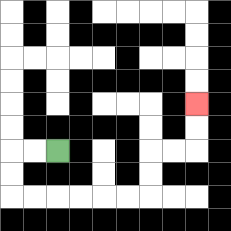{'start': '[2, 6]', 'end': '[8, 4]', 'path_directions': 'L,L,D,D,R,R,R,R,R,R,U,U,R,R,U,U', 'path_coordinates': '[[2, 6], [1, 6], [0, 6], [0, 7], [0, 8], [1, 8], [2, 8], [3, 8], [4, 8], [5, 8], [6, 8], [6, 7], [6, 6], [7, 6], [8, 6], [8, 5], [8, 4]]'}